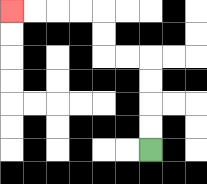{'start': '[6, 6]', 'end': '[0, 0]', 'path_directions': 'U,U,U,U,L,L,U,U,L,L,L,L', 'path_coordinates': '[[6, 6], [6, 5], [6, 4], [6, 3], [6, 2], [5, 2], [4, 2], [4, 1], [4, 0], [3, 0], [2, 0], [1, 0], [0, 0]]'}